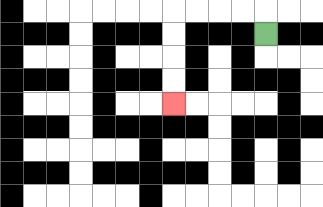{'start': '[11, 1]', 'end': '[7, 4]', 'path_directions': 'U,L,L,L,L,D,D,D,D', 'path_coordinates': '[[11, 1], [11, 0], [10, 0], [9, 0], [8, 0], [7, 0], [7, 1], [7, 2], [7, 3], [7, 4]]'}